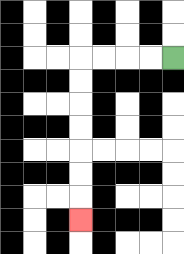{'start': '[7, 2]', 'end': '[3, 9]', 'path_directions': 'L,L,L,L,D,D,D,D,D,D,D', 'path_coordinates': '[[7, 2], [6, 2], [5, 2], [4, 2], [3, 2], [3, 3], [3, 4], [3, 5], [3, 6], [3, 7], [3, 8], [3, 9]]'}